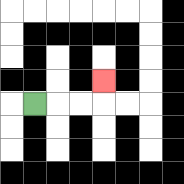{'start': '[1, 4]', 'end': '[4, 3]', 'path_directions': 'R,R,R,U', 'path_coordinates': '[[1, 4], [2, 4], [3, 4], [4, 4], [4, 3]]'}